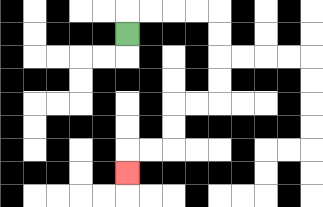{'start': '[5, 1]', 'end': '[5, 7]', 'path_directions': 'U,R,R,R,R,D,D,D,D,L,L,D,D,L,L,D', 'path_coordinates': '[[5, 1], [5, 0], [6, 0], [7, 0], [8, 0], [9, 0], [9, 1], [9, 2], [9, 3], [9, 4], [8, 4], [7, 4], [7, 5], [7, 6], [6, 6], [5, 6], [5, 7]]'}